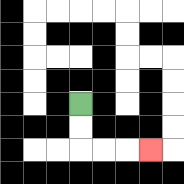{'start': '[3, 4]', 'end': '[6, 6]', 'path_directions': 'D,D,R,R,R', 'path_coordinates': '[[3, 4], [3, 5], [3, 6], [4, 6], [5, 6], [6, 6]]'}